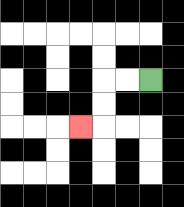{'start': '[6, 3]', 'end': '[3, 5]', 'path_directions': 'L,L,D,D,L', 'path_coordinates': '[[6, 3], [5, 3], [4, 3], [4, 4], [4, 5], [3, 5]]'}